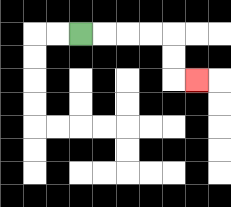{'start': '[3, 1]', 'end': '[8, 3]', 'path_directions': 'R,R,R,R,D,D,R', 'path_coordinates': '[[3, 1], [4, 1], [5, 1], [6, 1], [7, 1], [7, 2], [7, 3], [8, 3]]'}